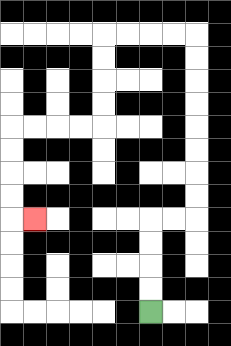{'start': '[6, 13]', 'end': '[1, 9]', 'path_directions': 'U,U,U,U,R,R,U,U,U,U,U,U,U,U,L,L,L,L,D,D,D,D,L,L,L,L,D,D,D,D,R', 'path_coordinates': '[[6, 13], [6, 12], [6, 11], [6, 10], [6, 9], [7, 9], [8, 9], [8, 8], [8, 7], [8, 6], [8, 5], [8, 4], [8, 3], [8, 2], [8, 1], [7, 1], [6, 1], [5, 1], [4, 1], [4, 2], [4, 3], [4, 4], [4, 5], [3, 5], [2, 5], [1, 5], [0, 5], [0, 6], [0, 7], [0, 8], [0, 9], [1, 9]]'}